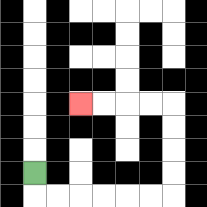{'start': '[1, 7]', 'end': '[3, 4]', 'path_directions': 'D,R,R,R,R,R,R,U,U,U,U,L,L,L,L', 'path_coordinates': '[[1, 7], [1, 8], [2, 8], [3, 8], [4, 8], [5, 8], [6, 8], [7, 8], [7, 7], [7, 6], [7, 5], [7, 4], [6, 4], [5, 4], [4, 4], [3, 4]]'}